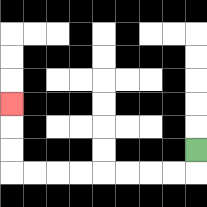{'start': '[8, 6]', 'end': '[0, 4]', 'path_directions': 'D,L,L,L,L,L,L,L,L,U,U,U', 'path_coordinates': '[[8, 6], [8, 7], [7, 7], [6, 7], [5, 7], [4, 7], [3, 7], [2, 7], [1, 7], [0, 7], [0, 6], [0, 5], [0, 4]]'}